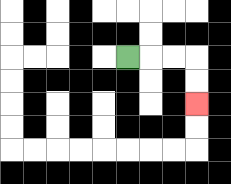{'start': '[5, 2]', 'end': '[8, 4]', 'path_directions': 'R,R,R,D,D', 'path_coordinates': '[[5, 2], [6, 2], [7, 2], [8, 2], [8, 3], [8, 4]]'}